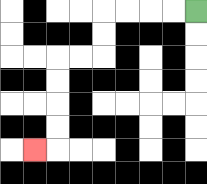{'start': '[8, 0]', 'end': '[1, 6]', 'path_directions': 'L,L,L,L,D,D,L,L,D,D,D,D,L', 'path_coordinates': '[[8, 0], [7, 0], [6, 0], [5, 0], [4, 0], [4, 1], [4, 2], [3, 2], [2, 2], [2, 3], [2, 4], [2, 5], [2, 6], [1, 6]]'}